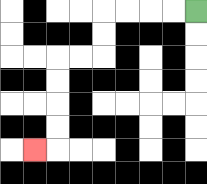{'start': '[8, 0]', 'end': '[1, 6]', 'path_directions': 'L,L,L,L,D,D,L,L,D,D,D,D,L', 'path_coordinates': '[[8, 0], [7, 0], [6, 0], [5, 0], [4, 0], [4, 1], [4, 2], [3, 2], [2, 2], [2, 3], [2, 4], [2, 5], [2, 6], [1, 6]]'}